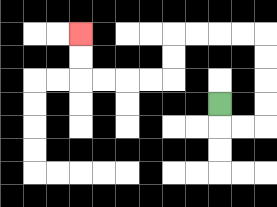{'start': '[9, 4]', 'end': '[3, 1]', 'path_directions': 'D,R,R,U,U,U,U,L,L,L,L,D,D,L,L,L,L,U,U', 'path_coordinates': '[[9, 4], [9, 5], [10, 5], [11, 5], [11, 4], [11, 3], [11, 2], [11, 1], [10, 1], [9, 1], [8, 1], [7, 1], [7, 2], [7, 3], [6, 3], [5, 3], [4, 3], [3, 3], [3, 2], [3, 1]]'}